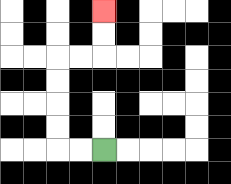{'start': '[4, 6]', 'end': '[4, 0]', 'path_directions': 'L,L,U,U,U,U,R,R,U,U', 'path_coordinates': '[[4, 6], [3, 6], [2, 6], [2, 5], [2, 4], [2, 3], [2, 2], [3, 2], [4, 2], [4, 1], [4, 0]]'}